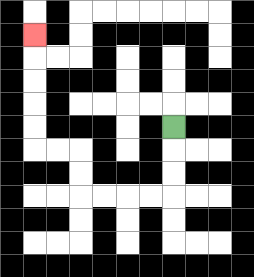{'start': '[7, 5]', 'end': '[1, 1]', 'path_directions': 'D,D,D,L,L,L,L,U,U,L,L,U,U,U,U,U', 'path_coordinates': '[[7, 5], [7, 6], [7, 7], [7, 8], [6, 8], [5, 8], [4, 8], [3, 8], [3, 7], [3, 6], [2, 6], [1, 6], [1, 5], [1, 4], [1, 3], [1, 2], [1, 1]]'}